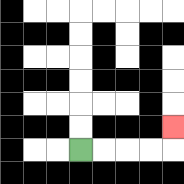{'start': '[3, 6]', 'end': '[7, 5]', 'path_directions': 'R,R,R,R,U', 'path_coordinates': '[[3, 6], [4, 6], [5, 6], [6, 6], [7, 6], [7, 5]]'}